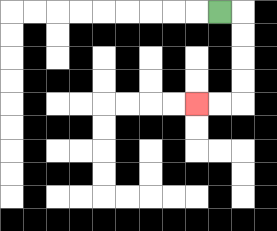{'start': '[9, 0]', 'end': '[8, 4]', 'path_directions': 'R,D,D,D,D,L,L', 'path_coordinates': '[[9, 0], [10, 0], [10, 1], [10, 2], [10, 3], [10, 4], [9, 4], [8, 4]]'}